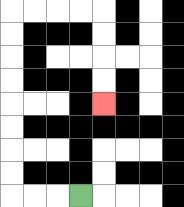{'start': '[3, 8]', 'end': '[4, 4]', 'path_directions': 'L,L,L,U,U,U,U,U,U,U,U,R,R,R,R,D,D,D,D', 'path_coordinates': '[[3, 8], [2, 8], [1, 8], [0, 8], [0, 7], [0, 6], [0, 5], [0, 4], [0, 3], [0, 2], [0, 1], [0, 0], [1, 0], [2, 0], [3, 0], [4, 0], [4, 1], [4, 2], [4, 3], [4, 4]]'}